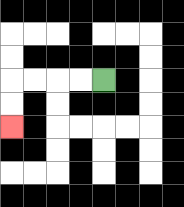{'start': '[4, 3]', 'end': '[0, 5]', 'path_directions': 'L,L,L,L,D,D', 'path_coordinates': '[[4, 3], [3, 3], [2, 3], [1, 3], [0, 3], [0, 4], [0, 5]]'}